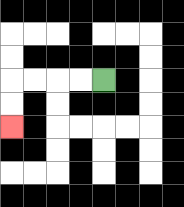{'start': '[4, 3]', 'end': '[0, 5]', 'path_directions': 'L,L,L,L,D,D', 'path_coordinates': '[[4, 3], [3, 3], [2, 3], [1, 3], [0, 3], [0, 4], [0, 5]]'}